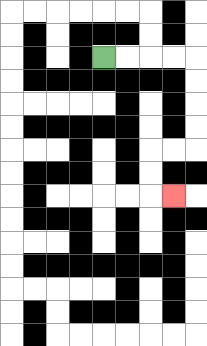{'start': '[4, 2]', 'end': '[7, 8]', 'path_directions': 'R,R,R,R,D,D,D,D,L,L,D,D,R', 'path_coordinates': '[[4, 2], [5, 2], [6, 2], [7, 2], [8, 2], [8, 3], [8, 4], [8, 5], [8, 6], [7, 6], [6, 6], [6, 7], [6, 8], [7, 8]]'}